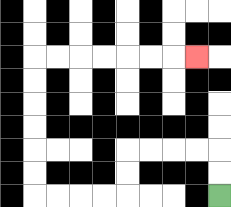{'start': '[9, 8]', 'end': '[8, 2]', 'path_directions': 'U,U,L,L,L,L,D,D,L,L,L,L,U,U,U,U,U,U,R,R,R,R,R,R,R', 'path_coordinates': '[[9, 8], [9, 7], [9, 6], [8, 6], [7, 6], [6, 6], [5, 6], [5, 7], [5, 8], [4, 8], [3, 8], [2, 8], [1, 8], [1, 7], [1, 6], [1, 5], [1, 4], [1, 3], [1, 2], [2, 2], [3, 2], [4, 2], [5, 2], [6, 2], [7, 2], [8, 2]]'}